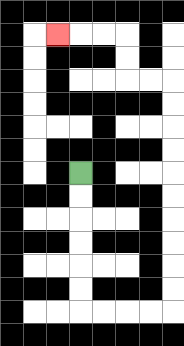{'start': '[3, 7]', 'end': '[2, 1]', 'path_directions': 'D,D,D,D,D,D,R,R,R,R,U,U,U,U,U,U,U,U,U,U,L,L,U,U,L,L,L', 'path_coordinates': '[[3, 7], [3, 8], [3, 9], [3, 10], [3, 11], [3, 12], [3, 13], [4, 13], [5, 13], [6, 13], [7, 13], [7, 12], [7, 11], [7, 10], [7, 9], [7, 8], [7, 7], [7, 6], [7, 5], [7, 4], [7, 3], [6, 3], [5, 3], [5, 2], [5, 1], [4, 1], [3, 1], [2, 1]]'}